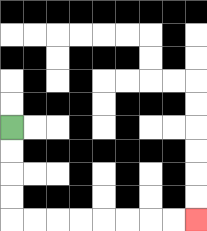{'start': '[0, 5]', 'end': '[8, 9]', 'path_directions': 'D,D,D,D,R,R,R,R,R,R,R,R', 'path_coordinates': '[[0, 5], [0, 6], [0, 7], [0, 8], [0, 9], [1, 9], [2, 9], [3, 9], [4, 9], [5, 9], [6, 9], [7, 9], [8, 9]]'}